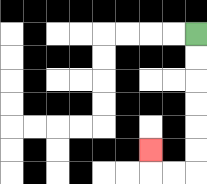{'start': '[8, 1]', 'end': '[6, 6]', 'path_directions': 'D,D,D,D,D,D,L,L,U', 'path_coordinates': '[[8, 1], [8, 2], [8, 3], [8, 4], [8, 5], [8, 6], [8, 7], [7, 7], [6, 7], [6, 6]]'}